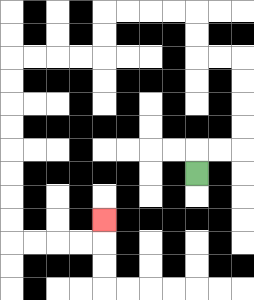{'start': '[8, 7]', 'end': '[4, 9]', 'path_directions': 'U,R,R,U,U,U,U,L,L,U,U,L,L,L,L,D,D,L,L,L,L,D,D,D,D,D,D,D,D,R,R,R,R,U', 'path_coordinates': '[[8, 7], [8, 6], [9, 6], [10, 6], [10, 5], [10, 4], [10, 3], [10, 2], [9, 2], [8, 2], [8, 1], [8, 0], [7, 0], [6, 0], [5, 0], [4, 0], [4, 1], [4, 2], [3, 2], [2, 2], [1, 2], [0, 2], [0, 3], [0, 4], [0, 5], [0, 6], [0, 7], [0, 8], [0, 9], [0, 10], [1, 10], [2, 10], [3, 10], [4, 10], [4, 9]]'}